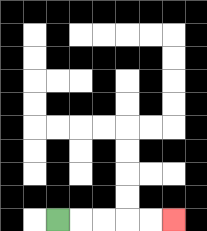{'start': '[2, 9]', 'end': '[7, 9]', 'path_directions': 'R,R,R,R,R', 'path_coordinates': '[[2, 9], [3, 9], [4, 9], [5, 9], [6, 9], [7, 9]]'}